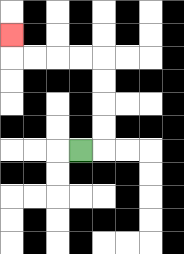{'start': '[3, 6]', 'end': '[0, 1]', 'path_directions': 'R,U,U,U,U,L,L,L,L,U', 'path_coordinates': '[[3, 6], [4, 6], [4, 5], [4, 4], [4, 3], [4, 2], [3, 2], [2, 2], [1, 2], [0, 2], [0, 1]]'}